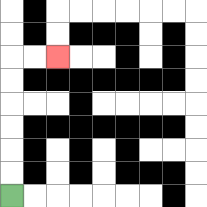{'start': '[0, 8]', 'end': '[2, 2]', 'path_directions': 'U,U,U,U,U,U,R,R', 'path_coordinates': '[[0, 8], [0, 7], [0, 6], [0, 5], [0, 4], [0, 3], [0, 2], [1, 2], [2, 2]]'}